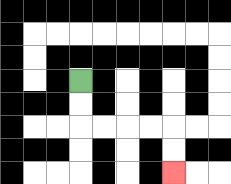{'start': '[3, 3]', 'end': '[7, 7]', 'path_directions': 'D,D,R,R,R,R,D,D', 'path_coordinates': '[[3, 3], [3, 4], [3, 5], [4, 5], [5, 5], [6, 5], [7, 5], [7, 6], [7, 7]]'}